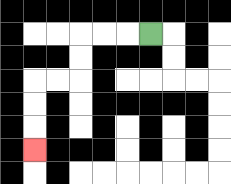{'start': '[6, 1]', 'end': '[1, 6]', 'path_directions': 'L,L,L,D,D,L,L,D,D,D', 'path_coordinates': '[[6, 1], [5, 1], [4, 1], [3, 1], [3, 2], [3, 3], [2, 3], [1, 3], [1, 4], [1, 5], [1, 6]]'}